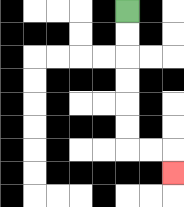{'start': '[5, 0]', 'end': '[7, 7]', 'path_directions': 'D,D,D,D,D,D,R,R,D', 'path_coordinates': '[[5, 0], [5, 1], [5, 2], [5, 3], [5, 4], [5, 5], [5, 6], [6, 6], [7, 6], [7, 7]]'}